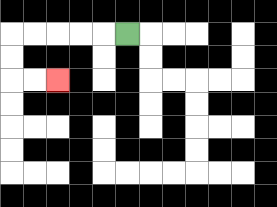{'start': '[5, 1]', 'end': '[2, 3]', 'path_directions': 'L,L,L,L,L,D,D,R,R', 'path_coordinates': '[[5, 1], [4, 1], [3, 1], [2, 1], [1, 1], [0, 1], [0, 2], [0, 3], [1, 3], [2, 3]]'}